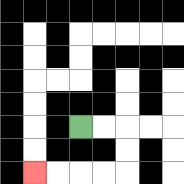{'start': '[3, 5]', 'end': '[1, 7]', 'path_directions': 'R,R,D,D,L,L,L,L', 'path_coordinates': '[[3, 5], [4, 5], [5, 5], [5, 6], [5, 7], [4, 7], [3, 7], [2, 7], [1, 7]]'}